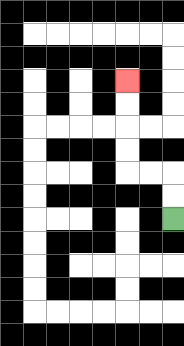{'start': '[7, 9]', 'end': '[5, 3]', 'path_directions': 'U,U,L,L,U,U,U,U', 'path_coordinates': '[[7, 9], [7, 8], [7, 7], [6, 7], [5, 7], [5, 6], [5, 5], [5, 4], [5, 3]]'}